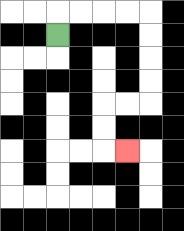{'start': '[2, 1]', 'end': '[5, 6]', 'path_directions': 'U,R,R,R,R,D,D,D,D,L,L,D,D,R', 'path_coordinates': '[[2, 1], [2, 0], [3, 0], [4, 0], [5, 0], [6, 0], [6, 1], [6, 2], [6, 3], [6, 4], [5, 4], [4, 4], [4, 5], [4, 6], [5, 6]]'}